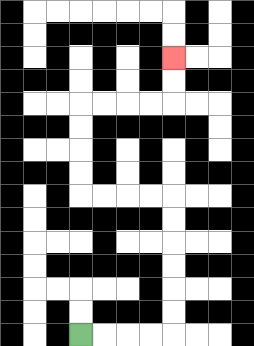{'start': '[3, 14]', 'end': '[7, 2]', 'path_directions': 'R,R,R,R,U,U,U,U,U,U,L,L,L,L,U,U,U,U,R,R,R,R,U,U', 'path_coordinates': '[[3, 14], [4, 14], [5, 14], [6, 14], [7, 14], [7, 13], [7, 12], [7, 11], [7, 10], [7, 9], [7, 8], [6, 8], [5, 8], [4, 8], [3, 8], [3, 7], [3, 6], [3, 5], [3, 4], [4, 4], [5, 4], [6, 4], [7, 4], [7, 3], [7, 2]]'}